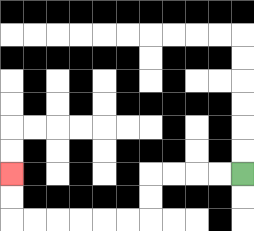{'start': '[10, 7]', 'end': '[0, 7]', 'path_directions': 'L,L,L,L,D,D,L,L,L,L,L,L,U,U', 'path_coordinates': '[[10, 7], [9, 7], [8, 7], [7, 7], [6, 7], [6, 8], [6, 9], [5, 9], [4, 9], [3, 9], [2, 9], [1, 9], [0, 9], [0, 8], [0, 7]]'}